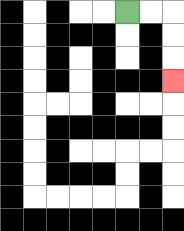{'start': '[5, 0]', 'end': '[7, 3]', 'path_directions': 'R,R,D,D,D', 'path_coordinates': '[[5, 0], [6, 0], [7, 0], [7, 1], [7, 2], [7, 3]]'}